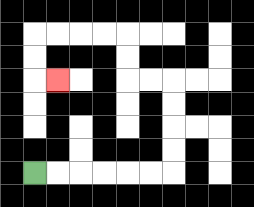{'start': '[1, 7]', 'end': '[2, 3]', 'path_directions': 'R,R,R,R,R,R,U,U,U,U,L,L,U,U,L,L,L,L,D,D,R', 'path_coordinates': '[[1, 7], [2, 7], [3, 7], [4, 7], [5, 7], [6, 7], [7, 7], [7, 6], [7, 5], [7, 4], [7, 3], [6, 3], [5, 3], [5, 2], [5, 1], [4, 1], [3, 1], [2, 1], [1, 1], [1, 2], [1, 3], [2, 3]]'}